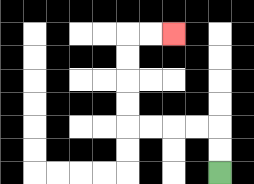{'start': '[9, 7]', 'end': '[7, 1]', 'path_directions': 'U,U,L,L,L,L,U,U,U,U,R,R', 'path_coordinates': '[[9, 7], [9, 6], [9, 5], [8, 5], [7, 5], [6, 5], [5, 5], [5, 4], [5, 3], [5, 2], [5, 1], [6, 1], [7, 1]]'}